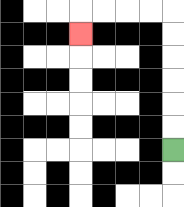{'start': '[7, 6]', 'end': '[3, 1]', 'path_directions': 'U,U,U,U,U,U,L,L,L,L,D', 'path_coordinates': '[[7, 6], [7, 5], [7, 4], [7, 3], [7, 2], [7, 1], [7, 0], [6, 0], [5, 0], [4, 0], [3, 0], [3, 1]]'}